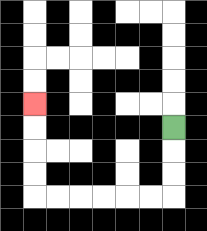{'start': '[7, 5]', 'end': '[1, 4]', 'path_directions': 'D,D,D,L,L,L,L,L,L,U,U,U,U', 'path_coordinates': '[[7, 5], [7, 6], [7, 7], [7, 8], [6, 8], [5, 8], [4, 8], [3, 8], [2, 8], [1, 8], [1, 7], [1, 6], [1, 5], [1, 4]]'}